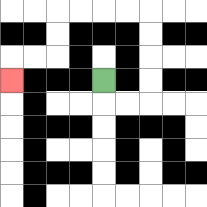{'start': '[4, 3]', 'end': '[0, 3]', 'path_directions': 'D,R,R,U,U,U,U,L,L,L,L,D,D,L,L,D', 'path_coordinates': '[[4, 3], [4, 4], [5, 4], [6, 4], [6, 3], [6, 2], [6, 1], [6, 0], [5, 0], [4, 0], [3, 0], [2, 0], [2, 1], [2, 2], [1, 2], [0, 2], [0, 3]]'}